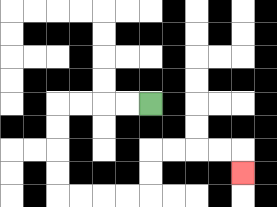{'start': '[6, 4]', 'end': '[10, 7]', 'path_directions': 'L,L,L,L,D,D,D,D,R,R,R,R,U,U,R,R,R,R,D', 'path_coordinates': '[[6, 4], [5, 4], [4, 4], [3, 4], [2, 4], [2, 5], [2, 6], [2, 7], [2, 8], [3, 8], [4, 8], [5, 8], [6, 8], [6, 7], [6, 6], [7, 6], [8, 6], [9, 6], [10, 6], [10, 7]]'}